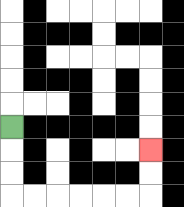{'start': '[0, 5]', 'end': '[6, 6]', 'path_directions': 'D,D,D,R,R,R,R,R,R,U,U', 'path_coordinates': '[[0, 5], [0, 6], [0, 7], [0, 8], [1, 8], [2, 8], [3, 8], [4, 8], [5, 8], [6, 8], [6, 7], [6, 6]]'}